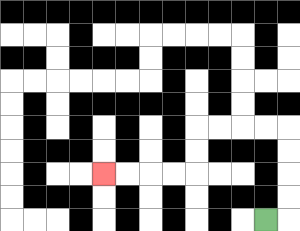{'start': '[11, 9]', 'end': '[4, 7]', 'path_directions': 'R,U,U,U,U,L,L,L,L,D,D,L,L,L,L', 'path_coordinates': '[[11, 9], [12, 9], [12, 8], [12, 7], [12, 6], [12, 5], [11, 5], [10, 5], [9, 5], [8, 5], [8, 6], [8, 7], [7, 7], [6, 7], [5, 7], [4, 7]]'}